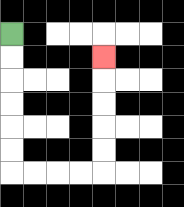{'start': '[0, 1]', 'end': '[4, 2]', 'path_directions': 'D,D,D,D,D,D,R,R,R,R,U,U,U,U,U', 'path_coordinates': '[[0, 1], [0, 2], [0, 3], [0, 4], [0, 5], [0, 6], [0, 7], [1, 7], [2, 7], [3, 7], [4, 7], [4, 6], [4, 5], [4, 4], [4, 3], [4, 2]]'}